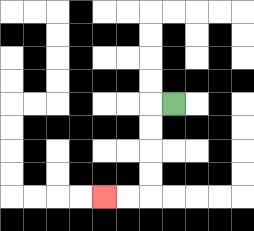{'start': '[7, 4]', 'end': '[4, 8]', 'path_directions': 'L,D,D,D,D,L,L', 'path_coordinates': '[[7, 4], [6, 4], [6, 5], [6, 6], [6, 7], [6, 8], [5, 8], [4, 8]]'}